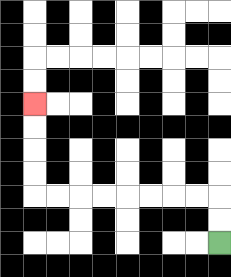{'start': '[9, 10]', 'end': '[1, 4]', 'path_directions': 'U,U,L,L,L,L,L,L,L,L,U,U,U,U', 'path_coordinates': '[[9, 10], [9, 9], [9, 8], [8, 8], [7, 8], [6, 8], [5, 8], [4, 8], [3, 8], [2, 8], [1, 8], [1, 7], [1, 6], [1, 5], [1, 4]]'}